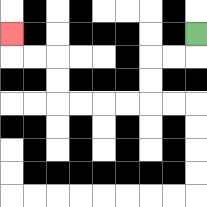{'start': '[8, 1]', 'end': '[0, 1]', 'path_directions': 'D,L,L,D,D,L,L,L,L,U,U,L,L,U', 'path_coordinates': '[[8, 1], [8, 2], [7, 2], [6, 2], [6, 3], [6, 4], [5, 4], [4, 4], [3, 4], [2, 4], [2, 3], [2, 2], [1, 2], [0, 2], [0, 1]]'}